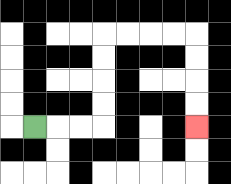{'start': '[1, 5]', 'end': '[8, 5]', 'path_directions': 'R,R,R,U,U,U,U,R,R,R,R,D,D,D,D', 'path_coordinates': '[[1, 5], [2, 5], [3, 5], [4, 5], [4, 4], [4, 3], [4, 2], [4, 1], [5, 1], [6, 1], [7, 1], [8, 1], [8, 2], [8, 3], [8, 4], [8, 5]]'}